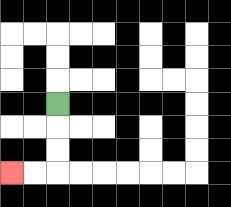{'start': '[2, 4]', 'end': '[0, 7]', 'path_directions': 'D,D,D,L,L', 'path_coordinates': '[[2, 4], [2, 5], [2, 6], [2, 7], [1, 7], [0, 7]]'}